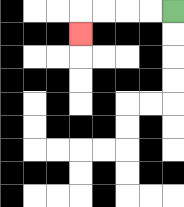{'start': '[7, 0]', 'end': '[3, 1]', 'path_directions': 'L,L,L,L,D', 'path_coordinates': '[[7, 0], [6, 0], [5, 0], [4, 0], [3, 0], [3, 1]]'}